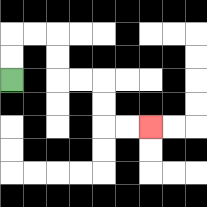{'start': '[0, 3]', 'end': '[6, 5]', 'path_directions': 'U,U,R,R,D,D,R,R,D,D,R,R', 'path_coordinates': '[[0, 3], [0, 2], [0, 1], [1, 1], [2, 1], [2, 2], [2, 3], [3, 3], [4, 3], [4, 4], [4, 5], [5, 5], [6, 5]]'}